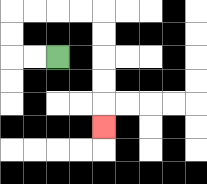{'start': '[2, 2]', 'end': '[4, 5]', 'path_directions': 'L,L,U,U,R,R,R,R,D,D,D,D,D', 'path_coordinates': '[[2, 2], [1, 2], [0, 2], [0, 1], [0, 0], [1, 0], [2, 0], [3, 0], [4, 0], [4, 1], [4, 2], [4, 3], [4, 4], [4, 5]]'}